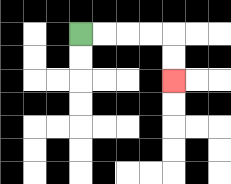{'start': '[3, 1]', 'end': '[7, 3]', 'path_directions': 'R,R,R,R,D,D', 'path_coordinates': '[[3, 1], [4, 1], [5, 1], [6, 1], [7, 1], [7, 2], [7, 3]]'}